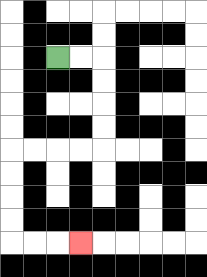{'start': '[2, 2]', 'end': '[3, 10]', 'path_directions': 'R,R,D,D,D,D,L,L,L,L,D,D,D,D,R,R,R', 'path_coordinates': '[[2, 2], [3, 2], [4, 2], [4, 3], [4, 4], [4, 5], [4, 6], [3, 6], [2, 6], [1, 6], [0, 6], [0, 7], [0, 8], [0, 9], [0, 10], [1, 10], [2, 10], [3, 10]]'}